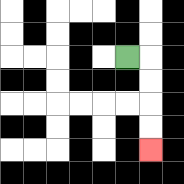{'start': '[5, 2]', 'end': '[6, 6]', 'path_directions': 'R,D,D,D,D', 'path_coordinates': '[[5, 2], [6, 2], [6, 3], [6, 4], [6, 5], [6, 6]]'}